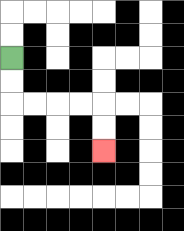{'start': '[0, 2]', 'end': '[4, 6]', 'path_directions': 'D,D,R,R,R,R,D,D', 'path_coordinates': '[[0, 2], [0, 3], [0, 4], [1, 4], [2, 4], [3, 4], [4, 4], [4, 5], [4, 6]]'}